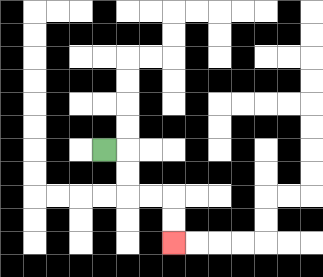{'start': '[4, 6]', 'end': '[7, 10]', 'path_directions': 'R,D,D,R,R,D,D', 'path_coordinates': '[[4, 6], [5, 6], [5, 7], [5, 8], [6, 8], [7, 8], [7, 9], [7, 10]]'}